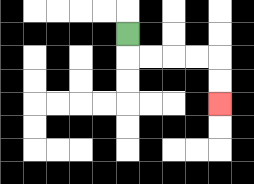{'start': '[5, 1]', 'end': '[9, 4]', 'path_directions': 'D,R,R,R,R,D,D', 'path_coordinates': '[[5, 1], [5, 2], [6, 2], [7, 2], [8, 2], [9, 2], [9, 3], [9, 4]]'}